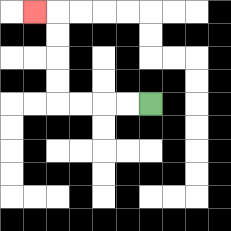{'start': '[6, 4]', 'end': '[1, 0]', 'path_directions': 'L,L,L,L,U,U,U,U,L', 'path_coordinates': '[[6, 4], [5, 4], [4, 4], [3, 4], [2, 4], [2, 3], [2, 2], [2, 1], [2, 0], [1, 0]]'}